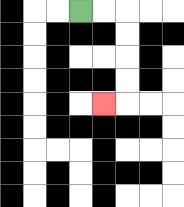{'start': '[3, 0]', 'end': '[4, 4]', 'path_directions': 'R,R,D,D,D,D,L', 'path_coordinates': '[[3, 0], [4, 0], [5, 0], [5, 1], [5, 2], [5, 3], [5, 4], [4, 4]]'}